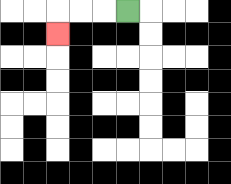{'start': '[5, 0]', 'end': '[2, 1]', 'path_directions': 'L,L,L,D', 'path_coordinates': '[[5, 0], [4, 0], [3, 0], [2, 0], [2, 1]]'}